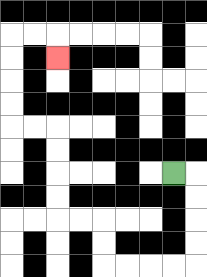{'start': '[7, 7]', 'end': '[2, 2]', 'path_directions': 'R,D,D,D,D,L,L,L,L,U,U,L,L,U,U,U,U,L,L,U,U,U,U,R,R,D', 'path_coordinates': '[[7, 7], [8, 7], [8, 8], [8, 9], [8, 10], [8, 11], [7, 11], [6, 11], [5, 11], [4, 11], [4, 10], [4, 9], [3, 9], [2, 9], [2, 8], [2, 7], [2, 6], [2, 5], [1, 5], [0, 5], [0, 4], [0, 3], [0, 2], [0, 1], [1, 1], [2, 1], [2, 2]]'}